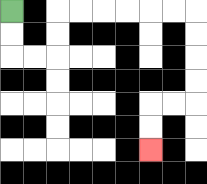{'start': '[0, 0]', 'end': '[6, 6]', 'path_directions': 'D,D,R,R,U,U,R,R,R,R,R,R,D,D,D,D,L,L,D,D', 'path_coordinates': '[[0, 0], [0, 1], [0, 2], [1, 2], [2, 2], [2, 1], [2, 0], [3, 0], [4, 0], [5, 0], [6, 0], [7, 0], [8, 0], [8, 1], [8, 2], [8, 3], [8, 4], [7, 4], [6, 4], [6, 5], [6, 6]]'}